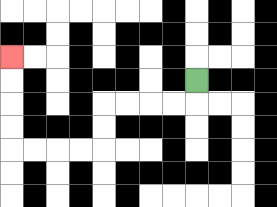{'start': '[8, 3]', 'end': '[0, 2]', 'path_directions': 'D,L,L,L,L,D,D,L,L,L,L,U,U,U,U', 'path_coordinates': '[[8, 3], [8, 4], [7, 4], [6, 4], [5, 4], [4, 4], [4, 5], [4, 6], [3, 6], [2, 6], [1, 6], [0, 6], [0, 5], [0, 4], [0, 3], [0, 2]]'}